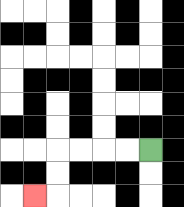{'start': '[6, 6]', 'end': '[1, 8]', 'path_directions': 'L,L,L,L,D,D,L', 'path_coordinates': '[[6, 6], [5, 6], [4, 6], [3, 6], [2, 6], [2, 7], [2, 8], [1, 8]]'}